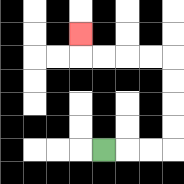{'start': '[4, 6]', 'end': '[3, 1]', 'path_directions': 'R,R,R,U,U,U,U,L,L,L,L,U', 'path_coordinates': '[[4, 6], [5, 6], [6, 6], [7, 6], [7, 5], [7, 4], [7, 3], [7, 2], [6, 2], [5, 2], [4, 2], [3, 2], [3, 1]]'}